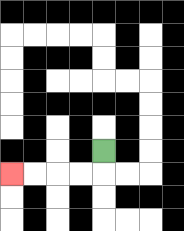{'start': '[4, 6]', 'end': '[0, 7]', 'path_directions': 'D,L,L,L,L', 'path_coordinates': '[[4, 6], [4, 7], [3, 7], [2, 7], [1, 7], [0, 7]]'}